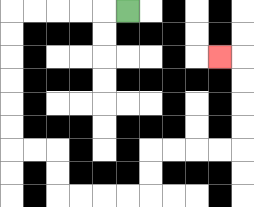{'start': '[5, 0]', 'end': '[9, 2]', 'path_directions': 'L,L,L,L,L,D,D,D,D,D,D,R,R,D,D,R,R,R,R,U,U,R,R,R,R,U,U,U,U,L', 'path_coordinates': '[[5, 0], [4, 0], [3, 0], [2, 0], [1, 0], [0, 0], [0, 1], [0, 2], [0, 3], [0, 4], [0, 5], [0, 6], [1, 6], [2, 6], [2, 7], [2, 8], [3, 8], [4, 8], [5, 8], [6, 8], [6, 7], [6, 6], [7, 6], [8, 6], [9, 6], [10, 6], [10, 5], [10, 4], [10, 3], [10, 2], [9, 2]]'}